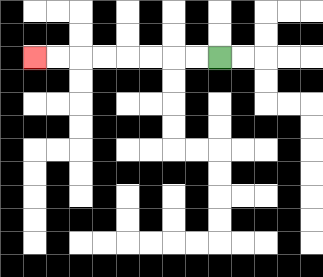{'start': '[9, 2]', 'end': '[1, 2]', 'path_directions': 'L,L,L,L,L,L,L,L', 'path_coordinates': '[[9, 2], [8, 2], [7, 2], [6, 2], [5, 2], [4, 2], [3, 2], [2, 2], [1, 2]]'}